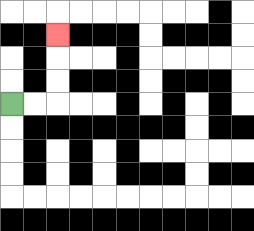{'start': '[0, 4]', 'end': '[2, 1]', 'path_directions': 'R,R,U,U,U', 'path_coordinates': '[[0, 4], [1, 4], [2, 4], [2, 3], [2, 2], [2, 1]]'}